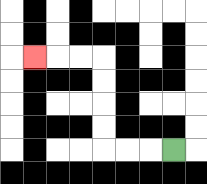{'start': '[7, 6]', 'end': '[1, 2]', 'path_directions': 'L,L,L,U,U,U,U,L,L,L', 'path_coordinates': '[[7, 6], [6, 6], [5, 6], [4, 6], [4, 5], [4, 4], [4, 3], [4, 2], [3, 2], [2, 2], [1, 2]]'}